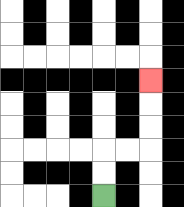{'start': '[4, 8]', 'end': '[6, 3]', 'path_directions': 'U,U,R,R,U,U,U', 'path_coordinates': '[[4, 8], [4, 7], [4, 6], [5, 6], [6, 6], [6, 5], [6, 4], [6, 3]]'}